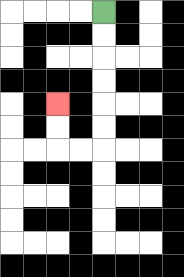{'start': '[4, 0]', 'end': '[2, 4]', 'path_directions': 'D,D,D,D,D,D,L,L,U,U', 'path_coordinates': '[[4, 0], [4, 1], [4, 2], [4, 3], [4, 4], [4, 5], [4, 6], [3, 6], [2, 6], [2, 5], [2, 4]]'}